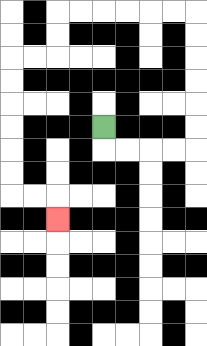{'start': '[4, 5]', 'end': '[2, 9]', 'path_directions': 'D,R,R,R,R,U,U,U,U,U,U,L,L,L,L,L,L,D,D,L,L,D,D,D,D,D,D,R,R,D', 'path_coordinates': '[[4, 5], [4, 6], [5, 6], [6, 6], [7, 6], [8, 6], [8, 5], [8, 4], [8, 3], [8, 2], [8, 1], [8, 0], [7, 0], [6, 0], [5, 0], [4, 0], [3, 0], [2, 0], [2, 1], [2, 2], [1, 2], [0, 2], [0, 3], [0, 4], [0, 5], [0, 6], [0, 7], [0, 8], [1, 8], [2, 8], [2, 9]]'}